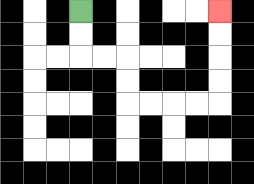{'start': '[3, 0]', 'end': '[9, 0]', 'path_directions': 'D,D,R,R,D,D,R,R,R,R,U,U,U,U', 'path_coordinates': '[[3, 0], [3, 1], [3, 2], [4, 2], [5, 2], [5, 3], [5, 4], [6, 4], [7, 4], [8, 4], [9, 4], [9, 3], [9, 2], [9, 1], [9, 0]]'}